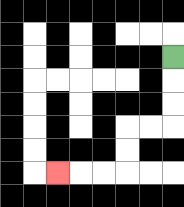{'start': '[7, 2]', 'end': '[2, 7]', 'path_directions': 'D,D,D,L,L,D,D,L,L,L', 'path_coordinates': '[[7, 2], [7, 3], [7, 4], [7, 5], [6, 5], [5, 5], [5, 6], [5, 7], [4, 7], [3, 7], [2, 7]]'}